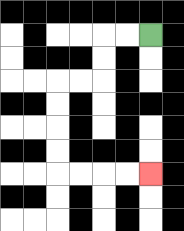{'start': '[6, 1]', 'end': '[6, 7]', 'path_directions': 'L,L,D,D,L,L,D,D,D,D,R,R,R,R', 'path_coordinates': '[[6, 1], [5, 1], [4, 1], [4, 2], [4, 3], [3, 3], [2, 3], [2, 4], [2, 5], [2, 6], [2, 7], [3, 7], [4, 7], [5, 7], [6, 7]]'}